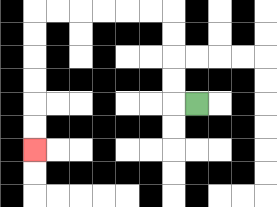{'start': '[8, 4]', 'end': '[1, 6]', 'path_directions': 'L,U,U,U,U,L,L,L,L,L,L,D,D,D,D,D,D', 'path_coordinates': '[[8, 4], [7, 4], [7, 3], [7, 2], [7, 1], [7, 0], [6, 0], [5, 0], [4, 0], [3, 0], [2, 0], [1, 0], [1, 1], [1, 2], [1, 3], [1, 4], [1, 5], [1, 6]]'}